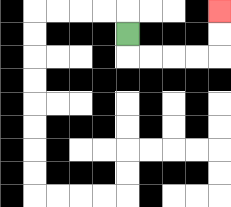{'start': '[5, 1]', 'end': '[9, 0]', 'path_directions': 'D,R,R,R,R,U,U', 'path_coordinates': '[[5, 1], [5, 2], [6, 2], [7, 2], [8, 2], [9, 2], [9, 1], [9, 0]]'}